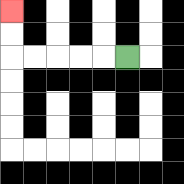{'start': '[5, 2]', 'end': '[0, 0]', 'path_directions': 'L,L,L,L,L,U,U', 'path_coordinates': '[[5, 2], [4, 2], [3, 2], [2, 2], [1, 2], [0, 2], [0, 1], [0, 0]]'}